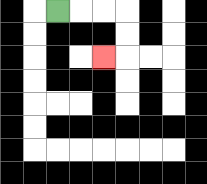{'start': '[2, 0]', 'end': '[4, 2]', 'path_directions': 'R,R,R,D,D,L', 'path_coordinates': '[[2, 0], [3, 0], [4, 0], [5, 0], [5, 1], [5, 2], [4, 2]]'}